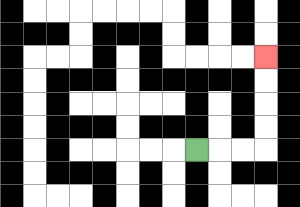{'start': '[8, 6]', 'end': '[11, 2]', 'path_directions': 'R,R,R,U,U,U,U', 'path_coordinates': '[[8, 6], [9, 6], [10, 6], [11, 6], [11, 5], [11, 4], [11, 3], [11, 2]]'}